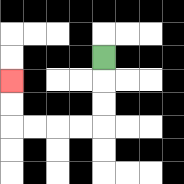{'start': '[4, 2]', 'end': '[0, 3]', 'path_directions': 'D,D,D,L,L,L,L,U,U', 'path_coordinates': '[[4, 2], [4, 3], [4, 4], [4, 5], [3, 5], [2, 5], [1, 5], [0, 5], [0, 4], [0, 3]]'}